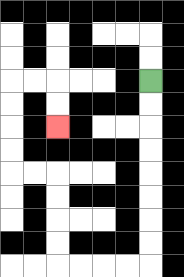{'start': '[6, 3]', 'end': '[2, 5]', 'path_directions': 'D,D,D,D,D,D,D,D,L,L,L,L,U,U,U,U,L,L,U,U,U,U,R,R,D,D', 'path_coordinates': '[[6, 3], [6, 4], [6, 5], [6, 6], [6, 7], [6, 8], [6, 9], [6, 10], [6, 11], [5, 11], [4, 11], [3, 11], [2, 11], [2, 10], [2, 9], [2, 8], [2, 7], [1, 7], [0, 7], [0, 6], [0, 5], [0, 4], [0, 3], [1, 3], [2, 3], [2, 4], [2, 5]]'}